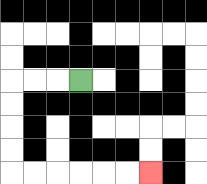{'start': '[3, 3]', 'end': '[6, 7]', 'path_directions': 'L,L,L,D,D,D,D,R,R,R,R,R,R', 'path_coordinates': '[[3, 3], [2, 3], [1, 3], [0, 3], [0, 4], [0, 5], [0, 6], [0, 7], [1, 7], [2, 7], [3, 7], [4, 7], [5, 7], [6, 7]]'}